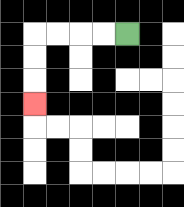{'start': '[5, 1]', 'end': '[1, 4]', 'path_directions': 'L,L,L,L,D,D,D', 'path_coordinates': '[[5, 1], [4, 1], [3, 1], [2, 1], [1, 1], [1, 2], [1, 3], [1, 4]]'}